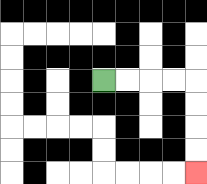{'start': '[4, 3]', 'end': '[8, 7]', 'path_directions': 'R,R,R,R,D,D,D,D', 'path_coordinates': '[[4, 3], [5, 3], [6, 3], [7, 3], [8, 3], [8, 4], [8, 5], [8, 6], [8, 7]]'}